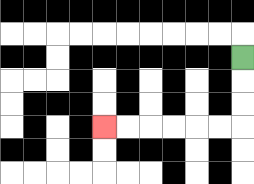{'start': '[10, 2]', 'end': '[4, 5]', 'path_directions': 'D,D,D,L,L,L,L,L,L', 'path_coordinates': '[[10, 2], [10, 3], [10, 4], [10, 5], [9, 5], [8, 5], [7, 5], [6, 5], [5, 5], [4, 5]]'}